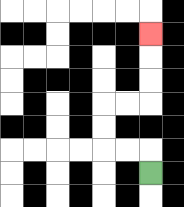{'start': '[6, 7]', 'end': '[6, 1]', 'path_directions': 'U,L,L,U,U,R,R,U,U,U', 'path_coordinates': '[[6, 7], [6, 6], [5, 6], [4, 6], [4, 5], [4, 4], [5, 4], [6, 4], [6, 3], [6, 2], [6, 1]]'}